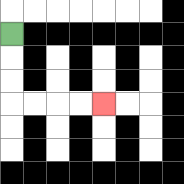{'start': '[0, 1]', 'end': '[4, 4]', 'path_directions': 'D,D,D,R,R,R,R', 'path_coordinates': '[[0, 1], [0, 2], [0, 3], [0, 4], [1, 4], [2, 4], [3, 4], [4, 4]]'}